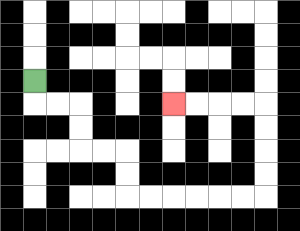{'start': '[1, 3]', 'end': '[7, 4]', 'path_directions': 'D,R,R,D,D,R,R,D,D,R,R,R,R,R,R,U,U,U,U,L,L,L,L', 'path_coordinates': '[[1, 3], [1, 4], [2, 4], [3, 4], [3, 5], [3, 6], [4, 6], [5, 6], [5, 7], [5, 8], [6, 8], [7, 8], [8, 8], [9, 8], [10, 8], [11, 8], [11, 7], [11, 6], [11, 5], [11, 4], [10, 4], [9, 4], [8, 4], [7, 4]]'}